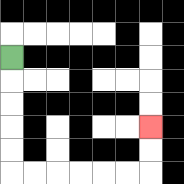{'start': '[0, 2]', 'end': '[6, 5]', 'path_directions': 'D,D,D,D,D,R,R,R,R,R,R,U,U', 'path_coordinates': '[[0, 2], [0, 3], [0, 4], [0, 5], [0, 6], [0, 7], [1, 7], [2, 7], [3, 7], [4, 7], [5, 7], [6, 7], [6, 6], [6, 5]]'}